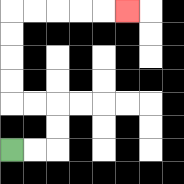{'start': '[0, 6]', 'end': '[5, 0]', 'path_directions': 'R,R,U,U,L,L,U,U,U,U,R,R,R,R,R', 'path_coordinates': '[[0, 6], [1, 6], [2, 6], [2, 5], [2, 4], [1, 4], [0, 4], [0, 3], [0, 2], [0, 1], [0, 0], [1, 0], [2, 0], [3, 0], [4, 0], [5, 0]]'}